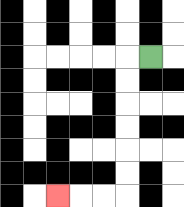{'start': '[6, 2]', 'end': '[2, 8]', 'path_directions': 'L,D,D,D,D,D,D,L,L,L', 'path_coordinates': '[[6, 2], [5, 2], [5, 3], [5, 4], [5, 5], [5, 6], [5, 7], [5, 8], [4, 8], [3, 8], [2, 8]]'}